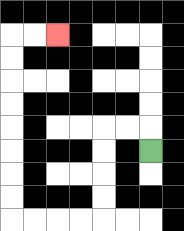{'start': '[6, 6]', 'end': '[2, 1]', 'path_directions': 'U,L,L,D,D,D,D,L,L,L,L,U,U,U,U,U,U,U,U,R,R', 'path_coordinates': '[[6, 6], [6, 5], [5, 5], [4, 5], [4, 6], [4, 7], [4, 8], [4, 9], [3, 9], [2, 9], [1, 9], [0, 9], [0, 8], [0, 7], [0, 6], [0, 5], [0, 4], [0, 3], [0, 2], [0, 1], [1, 1], [2, 1]]'}